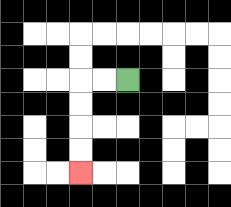{'start': '[5, 3]', 'end': '[3, 7]', 'path_directions': 'L,L,D,D,D,D', 'path_coordinates': '[[5, 3], [4, 3], [3, 3], [3, 4], [3, 5], [3, 6], [3, 7]]'}